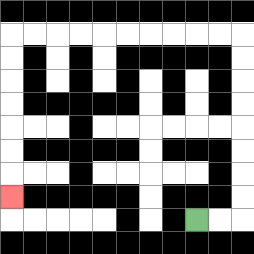{'start': '[8, 9]', 'end': '[0, 8]', 'path_directions': 'R,R,U,U,U,U,U,U,U,U,L,L,L,L,L,L,L,L,L,L,D,D,D,D,D,D,D', 'path_coordinates': '[[8, 9], [9, 9], [10, 9], [10, 8], [10, 7], [10, 6], [10, 5], [10, 4], [10, 3], [10, 2], [10, 1], [9, 1], [8, 1], [7, 1], [6, 1], [5, 1], [4, 1], [3, 1], [2, 1], [1, 1], [0, 1], [0, 2], [0, 3], [0, 4], [0, 5], [0, 6], [0, 7], [0, 8]]'}